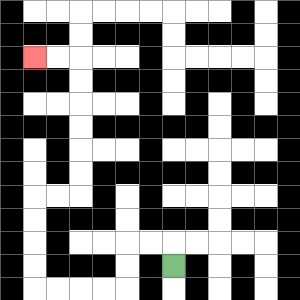{'start': '[7, 11]', 'end': '[1, 2]', 'path_directions': 'U,L,L,D,D,L,L,L,L,U,U,U,U,R,R,U,U,U,U,U,U,L,L', 'path_coordinates': '[[7, 11], [7, 10], [6, 10], [5, 10], [5, 11], [5, 12], [4, 12], [3, 12], [2, 12], [1, 12], [1, 11], [1, 10], [1, 9], [1, 8], [2, 8], [3, 8], [3, 7], [3, 6], [3, 5], [3, 4], [3, 3], [3, 2], [2, 2], [1, 2]]'}